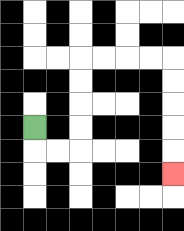{'start': '[1, 5]', 'end': '[7, 7]', 'path_directions': 'D,R,R,U,U,U,U,R,R,R,R,D,D,D,D,D', 'path_coordinates': '[[1, 5], [1, 6], [2, 6], [3, 6], [3, 5], [3, 4], [3, 3], [3, 2], [4, 2], [5, 2], [6, 2], [7, 2], [7, 3], [7, 4], [7, 5], [7, 6], [7, 7]]'}